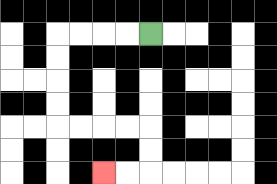{'start': '[6, 1]', 'end': '[4, 7]', 'path_directions': 'L,L,L,L,D,D,D,D,R,R,R,R,D,D,L,L', 'path_coordinates': '[[6, 1], [5, 1], [4, 1], [3, 1], [2, 1], [2, 2], [2, 3], [2, 4], [2, 5], [3, 5], [4, 5], [5, 5], [6, 5], [6, 6], [6, 7], [5, 7], [4, 7]]'}